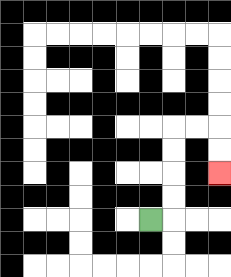{'start': '[6, 9]', 'end': '[9, 7]', 'path_directions': 'R,U,U,U,U,R,R,D,D', 'path_coordinates': '[[6, 9], [7, 9], [7, 8], [7, 7], [7, 6], [7, 5], [8, 5], [9, 5], [9, 6], [9, 7]]'}